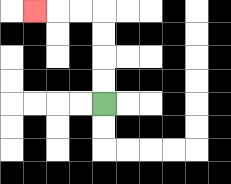{'start': '[4, 4]', 'end': '[1, 0]', 'path_directions': 'U,U,U,U,L,L,L', 'path_coordinates': '[[4, 4], [4, 3], [4, 2], [4, 1], [4, 0], [3, 0], [2, 0], [1, 0]]'}